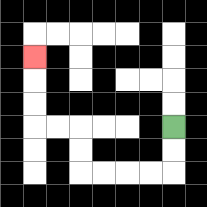{'start': '[7, 5]', 'end': '[1, 2]', 'path_directions': 'D,D,L,L,L,L,U,U,L,L,U,U,U', 'path_coordinates': '[[7, 5], [7, 6], [7, 7], [6, 7], [5, 7], [4, 7], [3, 7], [3, 6], [3, 5], [2, 5], [1, 5], [1, 4], [1, 3], [1, 2]]'}